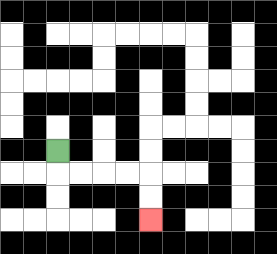{'start': '[2, 6]', 'end': '[6, 9]', 'path_directions': 'D,R,R,R,R,D,D', 'path_coordinates': '[[2, 6], [2, 7], [3, 7], [4, 7], [5, 7], [6, 7], [6, 8], [6, 9]]'}